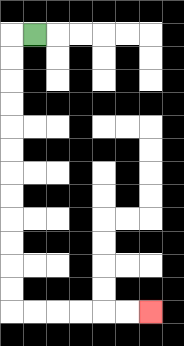{'start': '[1, 1]', 'end': '[6, 13]', 'path_directions': 'L,D,D,D,D,D,D,D,D,D,D,D,D,R,R,R,R,R,R', 'path_coordinates': '[[1, 1], [0, 1], [0, 2], [0, 3], [0, 4], [0, 5], [0, 6], [0, 7], [0, 8], [0, 9], [0, 10], [0, 11], [0, 12], [0, 13], [1, 13], [2, 13], [3, 13], [4, 13], [5, 13], [6, 13]]'}